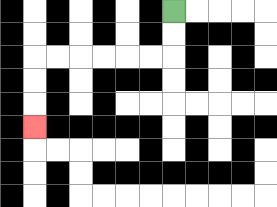{'start': '[7, 0]', 'end': '[1, 5]', 'path_directions': 'D,D,L,L,L,L,L,L,D,D,D', 'path_coordinates': '[[7, 0], [7, 1], [7, 2], [6, 2], [5, 2], [4, 2], [3, 2], [2, 2], [1, 2], [1, 3], [1, 4], [1, 5]]'}